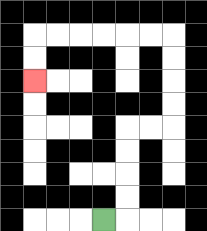{'start': '[4, 9]', 'end': '[1, 3]', 'path_directions': 'R,U,U,U,U,R,R,U,U,U,U,L,L,L,L,L,L,D,D', 'path_coordinates': '[[4, 9], [5, 9], [5, 8], [5, 7], [5, 6], [5, 5], [6, 5], [7, 5], [7, 4], [7, 3], [7, 2], [7, 1], [6, 1], [5, 1], [4, 1], [3, 1], [2, 1], [1, 1], [1, 2], [1, 3]]'}